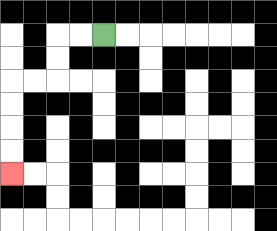{'start': '[4, 1]', 'end': '[0, 7]', 'path_directions': 'L,L,D,D,L,L,D,D,D,D', 'path_coordinates': '[[4, 1], [3, 1], [2, 1], [2, 2], [2, 3], [1, 3], [0, 3], [0, 4], [0, 5], [0, 6], [0, 7]]'}